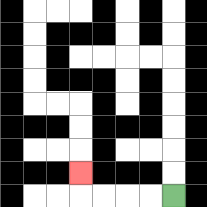{'start': '[7, 8]', 'end': '[3, 7]', 'path_directions': 'L,L,L,L,U', 'path_coordinates': '[[7, 8], [6, 8], [5, 8], [4, 8], [3, 8], [3, 7]]'}